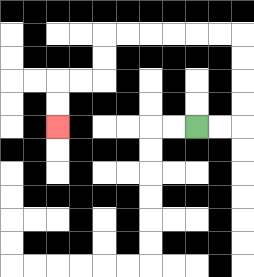{'start': '[8, 5]', 'end': '[2, 5]', 'path_directions': 'R,R,U,U,U,U,L,L,L,L,L,L,D,D,L,L,D,D', 'path_coordinates': '[[8, 5], [9, 5], [10, 5], [10, 4], [10, 3], [10, 2], [10, 1], [9, 1], [8, 1], [7, 1], [6, 1], [5, 1], [4, 1], [4, 2], [4, 3], [3, 3], [2, 3], [2, 4], [2, 5]]'}